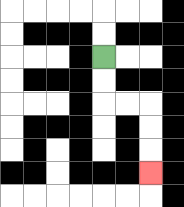{'start': '[4, 2]', 'end': '[6, 7]', 'path_directions': 'D,D,R,R,D,D,D', 'path_coordinates': '[[4, 2], [4, 3], [4, 4], [5, 4], [6, 4], [6, 5], [6, 6], [6, 7]]'}